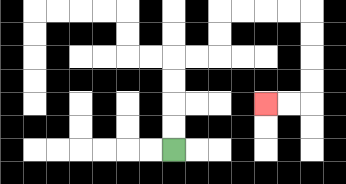{'start': '[7, 6]', 'end': '[11, 4]', 'path_directions': 'U,U,U,U,R,R,U,U,R,R,R,R,D,D,D,D,L,L', 'path_coordinates': '[[7, 6], [7, 5], [7, 4], [7, 3], [7, 2], [8, 2], [9, 2], [9, 1], [9, 0], [10, 0], [11, 0], [12, 0], [13, 0], [13, 1], [13, 2], [13, 3], [13, 4], [12, 4], [11, 4]]'}